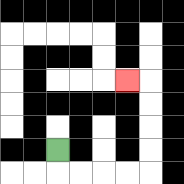{'start': '[2, 6]', 'end': '[5, 3]', 'path_directions': 'D,R,R,R,R,U,U,U,U,L', 'path_coordinates': '[[2, 6], [2, 7], [3, 7], [4, 7], [5, 7], [6, 7], [6, 6], [6, 5], [6, 4], [6, 3], [5, 3]]'}